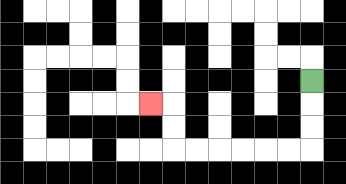{'start': '[13, 3]', 'end': '[6, 4]', 'path_directions': 'D,D,D,L,L,L,L,L,L,U,U,L', 'path_coordinates': '[[13, 3], [13, 4], [13, 5], [13, 6], [12, 6], [11, 6], [10, 6], [9, 6], [8, 6], [7, 6], [7, 5], [7, 4], [6, 4]]'}